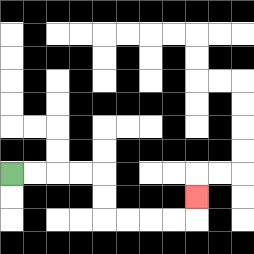{'start': '[0, 7]', 'end': '[8, 8]', 'path_directions': 'R,R,R,R,D,D,R,R,R,R,U', 'path_coordinates': '[[0, 7], [1, 7], [2, 7], [3, 7], [4, 7], [4, 8], [4, 9], [5, 9], [6, 9], [7, 9], [8, 9], [8, 8]]'}